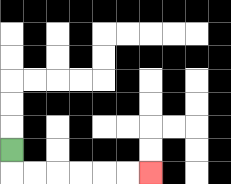{'start': '[0, 6]', 'end': '[6, 7]', 'path_directions': 'D,R,R,R,R,R,R', 'path_coordinates': '[[0, 6], [0, 7], [1, 7], [2, 7], [3, 7], [4, 7], [5, 7], [6, 7]]'}